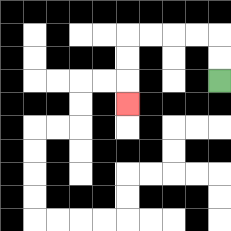{'start': '[9, 3]', 'end': '[5, 4]', 'path_directions': 'U,U,L,L,L,L,D,D,D', 'path_coordinates': '[[9, 3], [9, 2], [9, 1], [8, 1], [7, 1], [6, 1], [5, 1], [5, 2], [5, 3], [5, 4]]'}